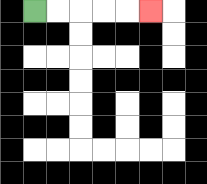{'start': '[1, 0]', 'end': '[6, 0]', 'path_directions': 'R,R,R,R,R', 'path_coordinates': '[[1, 0], [2, 0], [3, 0], [4, 0], [5, 0], [6, 0]]'}